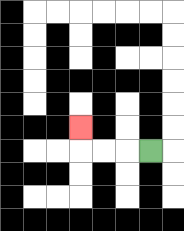{'start': '[6, 6]', 'end': '[3, 5]', 'path_directions': 'L,L,L,U', 'path_coordinates': '[[6, 6], [5, 6], [4, 6], [3, 6], [3, 5]]'}